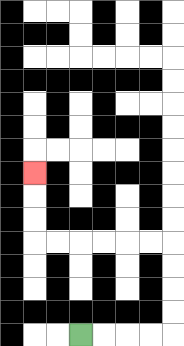{'start': '[3, 14]', 'end': '[1, 7]', 'path_directions': 'R,R,R,R,U,U,U,U,L,L,L,L,L,L,U,U,U', 'path_coordinates': '[[3, 14], [4, 14], [5, 14], [6, 14], [7, 14], [7, 13], [7, 12], [7, 11], [7, 10], [6, 10], [5, 10], [4, 10], [3, 10], [2, 10], [1, 10], [1, 9], [1, 8], [1, 7]]'}